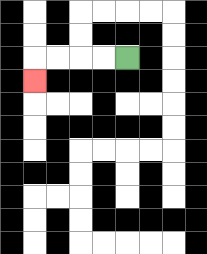{'start': '[5, 2]', 'end': '[1, 3]', 'path_directions': 'L,L,L,L,D', 'path_coordinates': '[[5, 2], [4, 2], [3, 2], [2, 2], [1, 2], [1, 3]]'}